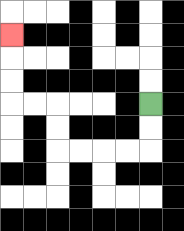{'start': '[6, 4]', 'end': '[0, 1]', 'path_directions': 'D,D,L,L,L,L,U,U,L,L,U,U,U', 'path_coordinates': '[[6, 4], [6, 5], [6, 6], [5, 6], [4, 6], [3, 6], [2, 6], [2, 5], [2, 4], [1, 4], [0, 4], [0, 3], [0, 2], [0, 1]]'}